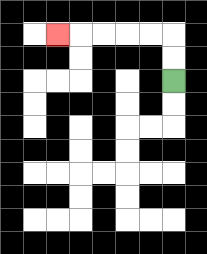{'start': '[7, 3]', 'end': '[2, 1]', 'path_directions': 'U,U,L,L,L,L,L', 'path_coordinates': '[[7, 3], [7, 2], [7, 1], [6, 1], [5, 1], [4, 1], [3, 1], [2, 1]]'}